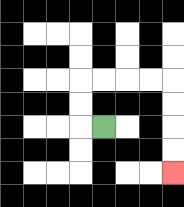{'start': '[4, 5]', 'end': '[7, 7]', 'path_directions': 'L,U,U,R,R,R,R,D,D,D,D', 'path_coordinates': '[[4, 5], [3, 5], [3, 4], [3, 3], [4, 3], [5, 3], [6, 3], [7, 3], [7, 4], [7, 5], [7, 6], [7, 7]]'}